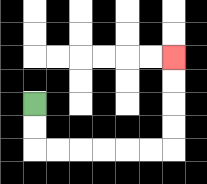{'start': '[1, 4]', 'end': '[7, 2]', 'path_directions': 'D,D,R,R,R,R,R,R,U,U,U,U', 'path_coordinates': '[[1, 4], [1, 5], [1, 6], [2, 6], [3, 6], [4, 6], [5, 6], [6, 6], [7, 6], [7, 5], [7, 4], [7, 3], [7, 2]]'}